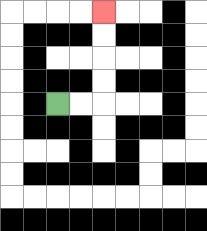{'start': '[2, 4]', 'end': '[4, 0]', 'path_directions': 'R,R,U,U,U,U', 'path_coordinates': '[[2, 4], [3, 4], [4, 4], [4, 3], [4, 2], [4, 1], [4, 0]]'}